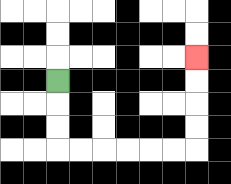{'start': '[2, 3]', 'end': '[8, 2]', 'path_directions': 'D,D,D,R,R,R,R,R,R,U,U,U,U', 'path_coordinates': '[[2, 3], [2, 4], [2, 5], [2, 6], [3, 6], [4, 6], [5, 6], [6, 6], [7, 6], [8, 6], [8, 5], [8, 4], [8, 3], [8, 2]]'}